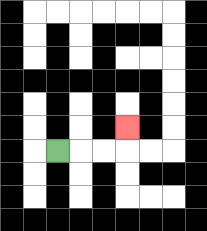{'start': '[2, 6]', 'end': '[5, 5]', 'path_directions': 'R,R,R,U', 'path_coordinates': '[[2, 6], [3, 6], [4, 6], [5, 6], [5, 5]]'}